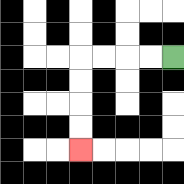{'start': '[7, 2]', 'end': '[3, 6]', 'path_directions': 'L,L,L,L,D,D,D,D', 'path_coordinates': '[[7, 2], [6, 2], [5, 2], [4, 2], [3, 2], [3, 3], [3, 4], [3, 5], [3, 6]]'}